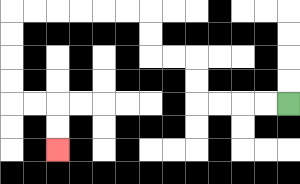{'start': '[12, 4]', 'end': '[2, 6]', 'path_directions': 'L,L,L,L,U,U,L,L,U,U,L,L,L,L,L,L,D,D,D,D,R,R,D,D', 'path_coordinates': '[[12, 4], [11, 4], [10, 4], [9, 4], [8, 4], [8, 3], [8, 2], [7, 2], [6, 2], [6, 1], [6, 0], [5, 0], [4, 0], [3, 0], [2, 0], [1, 0], [0, 0], [0, 1], [0, 2], [0, 3], [0, 4], [1, 4], [2, 4], [2, 5], [2, 6]]'}